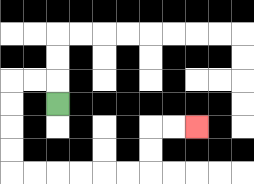{'start': '[2, 4]', 'end': '[8, 5]', 'path_directions': 'U,L,L,D,D,D,D,R,R,R,R,R,R,U,U,R,R', 'path_coordinates': '[[2, 4], [2, 3], [1, 3], [0, 3], [0, 4], [0, 5], [0, 6], [0, 7], [1, 7], [2, 7], [3, 7], [4, 7], [5, 7], [6, 7], [6, 6], [6, 5], [7, 5], [8, 5]]'}